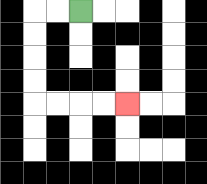{'start': '[3, 0]', 'end': '[5, 4]', 'path_directions': 'L,L,D,D,D,D,R,R,R,R', 'path_coordinates': '[[3, 0], [2, 0], [1, 0], [1, 1], [1, 2], [1, 3], [1, 4], [2, 4], [3, 4], [4, 4], [5, 4]]'}